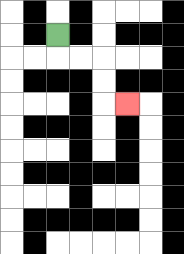{'start': '[2, 1]', 'end': '[5, 4]', 'path_directions': 'D,R,R,D,D,R', 'path_coordinates': '[[2, 1], [2, 2], [3, 2], [4, 2], [4, 3], [4, 4], [5, 4]]'}